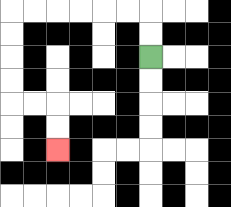{'start': '[6, 2]', 'end': '[2, 6]', 'path_directions': 'U,U,L,L,L,L,L,L,D,D,D,D,R,R,D,D', 'path_coordinates': '[[6, 2], [6, 1], [6, 0], [5, 0], [4, 0], [3, 0], [2, 0], [1, 0], [0, 0], [0, 1], [0, 2], [0, 3], [0, 4], [1, 4], [2, 4], [2, 5], [2, 6]]'}